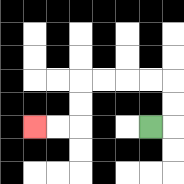{'start': '[6, 5]', 'end': '[1, 5]', 'path_directions': 'R,U,U,L,L,L,L,D,D,L,L', 'path_coordinates': '[[6, 5], [7, 5], [7, 4], [7, 3], [6, 3], [5, 3], [4, 3], [3, 3], [3, 4], [3, 5], [2, 5], [1, 5]]'}